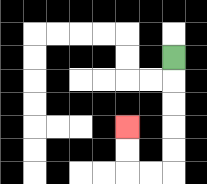{'start': '[7, 2]', 'end': '[5, 5]', 'path_directions': 'D,D,D,D,D,L,L,U,U', 'path_coordinates': '[[7, 2], [7, 3], [7, 4], [7, 5], [7, 6], [7, 7], [6, 7], [5, 7], [5, 6], [5, 5]]'}